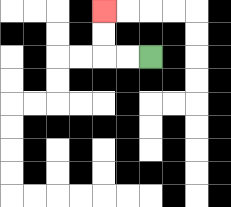{'start': '[6, 2]', 'end': '[4, 0]', 'path_directions': 'L,L,U,U', 'path_coordinates': '[[6, 2], [5, 2], [4, 2], [4, 1], [4, 0]]'}